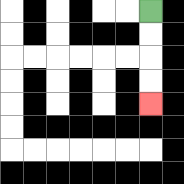{'start': '[6, 0]', 'end': '[6, 4]', 'path_directions': 'D,D,D,D', 'path_coordinates': '[[6, 0], [6, 1], [6, 2], [6, 3], [6, 4]]'}